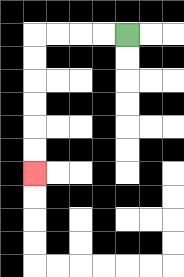{'start': '[5, 1]', 'end': '[1, 7]', 'path_directions': 'L,L,L,L,D,D,D,D,D,D', 'path_coordinates': '[[5, 1], [4, 1], [3, 1], [2, 1], [1, 1], [1, 2], [1, 3], [1, 4], [1, 5], [1, 6], [1, 7]]'}